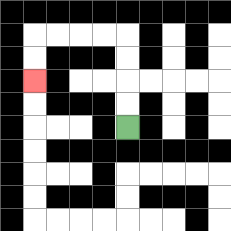{'start': '[5, 5]', 'end': '[1, 3]', 'path_directions': 'U,U,U,U,L,L,L,L,D,D', 'path_coordinates': '[[5, 5], [5, 4], [5, 3], [5, 2], [5, 1], [4, 1], [3, 1], [2, 1], [1, 1], [1, 2], [1, 3]]'}